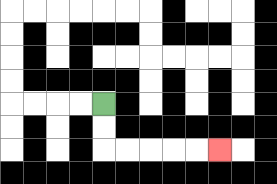{'start': '[4, 4]', 'end': '[9, 6]', 'path_directions': 'D,D,R,R,R,R,R', 'path_coordinates': '[[4, 4], [4, 5], [4, 6], [5, 6], [6, 6], [7, 6], [8, 6], [9, 6]]'}